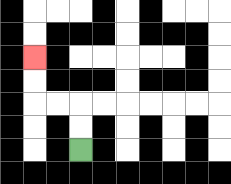{'start': '[3, 6]', 'end': '[1, 2]', 'path_directions': 'U,U,L,L,U,U', 'path_coordinates': '[[3, 6], [3, 5], [3, 4], [2, 4], [1, 4], [1, 3], [1, 2]]'}